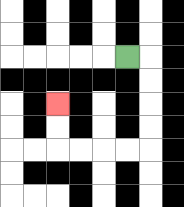{'start': '[5, 2]', 'end': '[2, 4]', 'path_directions': 'R,D,D,D,D,L,L,L,L,U,U', 'path_coordinates': '[[5, 2], [6, 2], [6, 3], [6, 4], [6, 5], [6, 6], [5, 6], [4, 6], [3, 6], [2, 6], [2, 5], [2, 4]]'}